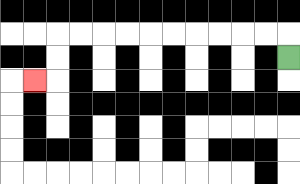{'start': '[12, 2]', 'end': '[1, 3]', 'path_directions': 'U,L,L,L,L,L,L,L,L,L,L,D,D,L', 'path_coordinates': '[[12, 2], [12, 1], [11, 1], [10, 1], [9, 1], [8, 1], [7, 1], [6, 1], [5, 1], [4, 1], [3, 1], [2, 1], [2, 2], [2, 3], [1, 3]]'}